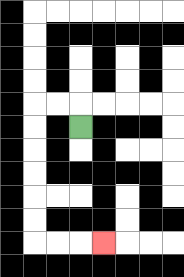{'start': '[3, 5]', 'end': '[4, 10]', 'path_directions': 'U,L,L,D,D,D,D,D,D,R,R,R', 'path_coordinates': '[[3, 5], [3, 4], [2, 4], [1, 4], [1, 5], [1, 6], [1, 7], [1, 8], [1, 9], [1, 10], [2, 10], [3, 10], [4, 10]]'}